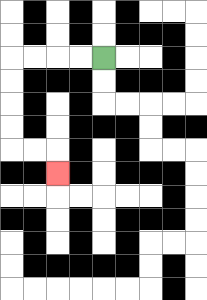{'start': '[4, 2]', 'end': '[2, 7]', 'path_directions': 'L,L,L,L,D,D,D,D,R,R,D', 'path_coordinates': '[[4, 2], [3, 2], [2, 2], [1, 2], [0, 2], [0, 3], [0, 4], [0, 5], [0, 6], [1, 6], [2, 6], [2, 7]]'}